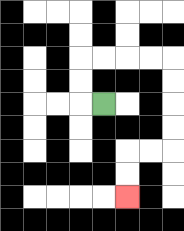{'start': '[4, 4]', 'end': '[5, 8]', 'path_directions': 'L,U,U,R,R,R,R,D,D,D,D,L,L,D,D', 'path_coordinates': '[[4, 4], [3, 4], [3, 3], [3, 2], [4, 2], [5, 2], [6, 2], [7, 2], [7, 3], [7, 4], [7, 5], [7, 6], [6, 6], [5, 6], [5, 7], [5, 8]]'}